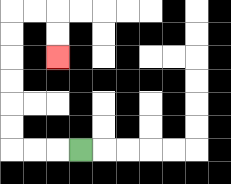{'start': '[3, 6]', 'end': '[2, 2]', 'path_directions': 'L,L,L,U,U,U,U,U,U,R,R,D,D', 'path_coordinates': '[[3, 6], [2, 6], [1, 6], [0, 6], [0, 5], [0, 4], [0, 3], [0, 2], [0, 1], [0, 0], [1, 0], [2, 0], [2, 1], [2, 2]]'}